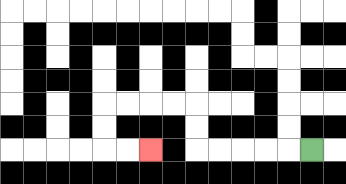{'start': '[13, 6]', 'end': '[6, 6]', 'path_directions': 'L,L,L,L,L,U,U,L,L,L,L,D,D,R,R', 'path_coordinates': '[[13, 6], [12, 6], [11, 6], [10, 6], [9, 6], [8, 6], [8, 5], [8, 4], [7, 4], [6, 4], [5, 4], [4, 4], [4, 5], [4, 6], [5, 6], [6, 6]]'}